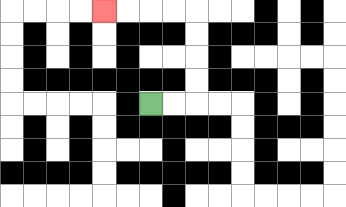{'start': '[6, 4]', 'end': '[4, 0]', 'path_directions': 'R,R,U,U,U,U,L,L,L,L', 'path_coordinates': '[[6, 4], [7, 4], [8, 4], [8, 3], [8, 2], [8, 1], [8, 0], [7, 0], [6, 0], [5, 0], [4, 0]]'}